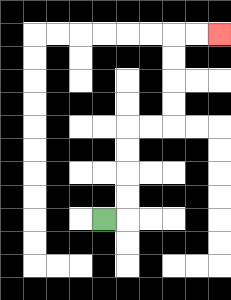{'start': '[4, 9]', 'end': '[9, 1]', 'path_directions': 'R,U,U,U,U,R,R,U,U,U,U,R,R', 'path_coordinates': '[[4, 9], [5, 9], [5, 8], [5, 7], [5, 6], [5, 5], [6, 5], [7, 5], [7, 4], [7, 3], [7, 2], [7, 1], [8, 1], [9, 1]]'}